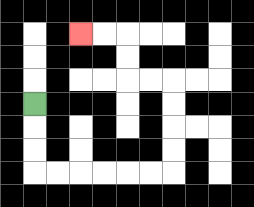{'start': '[1, 4]', 'end': '[3, 1]', 'path_directions': 'D,D,D,R,R,R,R,R,R,U,U,U,U,L,L,U,U,L,L', 'path_coordinates': '[[1, 4], [1, 5], [1, 6], [1, 7], [2, 7], [3, 7], [4, 7], [5, 7], [6, 7], [7, 7], [7, 6], [7, 5], [7, 4], [7, 3], [6, 3], [5, 3], [5, 2], [5, 1], [4, 1], [3, 1]]'}